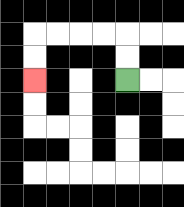{'start': '[5, 3]', 'end': '[1, 3]', 'path_directions': 'U,U,L,L,L,L,D,D', 'path_coordinates': '[[5, 3], [5, 2], [5, 1], [4, 1], [3, 1], [2, 1], [1, 1], [1, 2], [1, 3]]'}